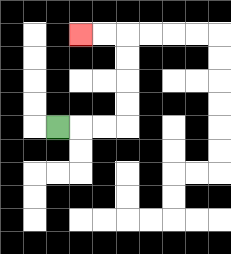{'start': '[2, 5]', 'end': '[3, 1]', 'path_directions': 'R,R,R,U,U,U,U,L,L', 'path_coordinates': '[[2, 5], [3, 5], [4, 5], [5, 5], [5, 4], [5, 3], [5, 2], [5, 1], [4, 1], [3, 1]]'}